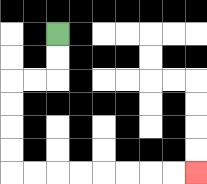{'start': '[2, 1]', 'end': '[8, 7]', 'path_directions': 'D,D,L,L,D,D,D,D,R,R,R,R,R,R,R,R', 'path_coordinates': '[[2, 1], [2, 2], [2, 3], [1, 3], [0, 3], [0, 4], [0, 5], [0, 6], [0, 7], [1, 7], [2, 7], [3, 7], [4, 7], [5, 7], [6, 7], [7, 7], [8, 7]]'}